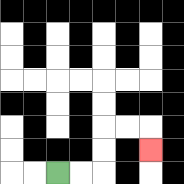{'start': '[2, 7]', 'end': '[6, 6]', 'path_directions': 'R,R,U,U,R,R,D', 'path_coordinates': '[[2, 7], [3, 7], [4, 7], [4, 6], [4, 5], [5, 5], [6, 5], [6, 6]]'}